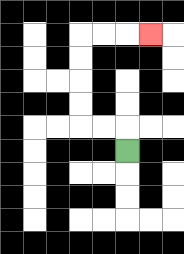{'start': '[5, 6]', 'end': '[6, 1]', 'path_directions': 'U,L,L,U,U,U,U,R,R,R', 'path_coordinates': '[[5, 6], [5, 5], [4, 5], [3, 5], [3, 4], [3, 3], [3, 2], [3, 1], [4, 1], [5, 1], [6, 1]]'}